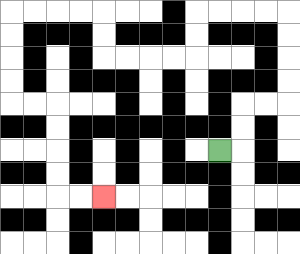{'start': '[9, 6]', 'end': '[4, 8]', 'path_directions': 'R,U,U,R,R,U,U,U,U,L,L,L,L,D,D,L,L,L,L,U,U,L,L,L,L,D,D,D,D,R,R,D,D,D,D,R,R', 'path_coordinates': '[[9, 6], [10, 6], [10, 5], [10, 4], [11, 4], [12, 4], [12, 3], [12, 2], [12, 1], [12, 0], [11, 0], [10, 0], [9, 0], [8, 0], [8, 1], [8, 2], [7, 2], [6, 2], [5, 2], [4, 2], [4, 1], [4, 0], [3, 0], [2, 0], [1, 0], [0, 0], [0, 1], [0, 2], [0, 3], [0, 4], [1, 4], [2, 4], [2, 5], [2, 6], [2, 7], [2, 8], [3, 8], [4, 8]]'}